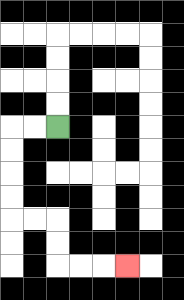{'start': '[2, 5]', 'end': '[5, 11]', 'path_directions': 'L,L,D,D,D,D,R,R,D,D,R,R,R', 'path_coordinates': '[[2, 5], [1, 5], [0, 5], [0, 6], [0, 7], [0, 8], [0, 9], [1, 9], [2, 9], [2, 10], [2, 11], [3, 11], [4, 11], [5, 11]]'}